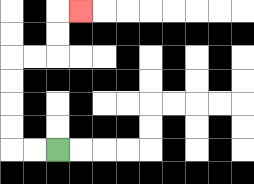{'start': '[2, 6]', 'end': '[3, 0]', 'path_directions': 'L,L,U,U,U,U,R,R,U,U,R', 'path_coordinates': '[[2, 6], [1, 6], [0, 6], [0, 5], [0, 4], [0, 3], [0, 2], [1, 2], [2, 2], [2, 1], [2, 0], [3, 0]]'}